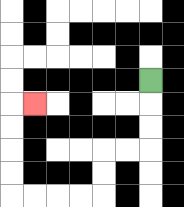{'start': '[6, 3]', 'end': '[1, 4]', 'path_directions': 'D,D,D,L,L,D,D,L,L,L,L,U,U,U,U,R', 'path_coordinates': '[[6, 3], [6, 4], [6, 5], [6, 6], [5, 6], [4, 6], [4, 7], [4, 8], [3, 8], [2, 8], [1, 8], [0, 8], [0, 7], [0, 6], [0, 5], [0, 4], [1, 4]]'}